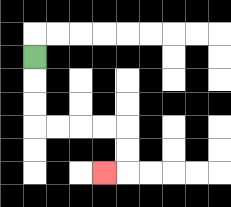{'start': '[1, 2]', 'end': '[4, 7]', 'path_directions': 'D,D,D,R,R,R,R,D,D,L', 'path_coordinates': '[[1, 2], [1, 3], [1, 4], [1, 5], [2, 5], [3, 5], [4, 5], [5, 5], [5, 6], [5, 7], [4, 7]]'}